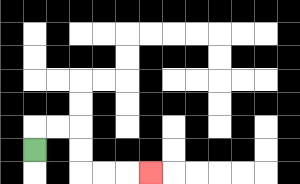{'start': '[1, 6]', 'end': '[6, 7]', 'path_directions': 'U,R,R,D,D,R,R,R', 'path_coordinates': '[[1, 6], [1, 5], [2, 5], [3, 5], [3, 6], [3, 7], [4, 7], [5, 7], [6, 7]]'}